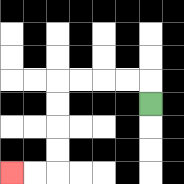{'start': '[6, 4]', 'end': '[0, 7]', 'path_directions': 'U,L,L,L,L,D,D,D,D,L,L', 'path_coordinates': '[[6, 4], [6, 3], [5, 3], [4, 3], [3, 3], [2, 3], [2, 4], [2, 5], [2, 6], [2, 7], [1, 7], [0, 7]]'}